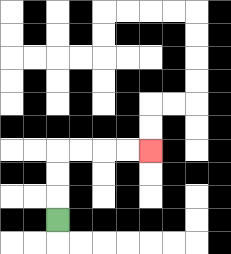{'start': '[2, 9]', 'end': '[6, 6]', 'path_directions': 'U,U,U,R,R,R,R', 'path_coordinates': '[[2, 9], [2, 8], [2, 7], [2, 6], [3, 6], [4, 6], [5, 6], [6, 6]]'}